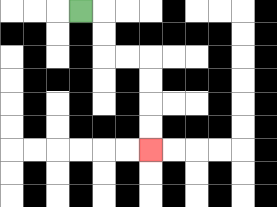{'start': '[3, 0]', 'end': '[6, 6]', 'path_directions': 'R,D,D,R,R,D,D,D,D', 'path_coordinates': '[[3, 0], [4, 0], [4, 1], [4, 2], [5, 2], [6, 2], [6, 3], [6, 4], [6, 5], [6, 6]]'}